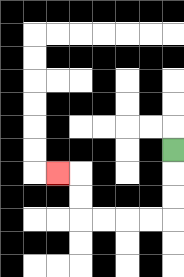{'start': '[7, 6]', 'end': '[2, 7]', 'path_directions': 'D,D,D,L,L,L,L,U,U,L', 'path_coordinates': '[[7, 6], [7, 7], [7, 8], [7, 9], [6, 9], [5, 9], [4, 9], [3, 9], [3, 8], [3, 7], [2, 7]]'}